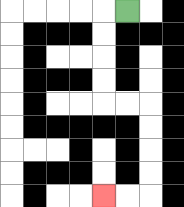{'start': '[5, 0]', 'end': '[4, 8]', 'path_directions': 'L,D,D,D,D,R,R,D,D,D,D,L,L', 'path_coordinates': '[[5, 0], [4, 0], [4, 1], [4, 2], [4, 3], [4, 4], [5, 4], [6, 4], [6, 5], [6, 6], [6, 7], [6, 8], [5, 8], [4, 8]]'}